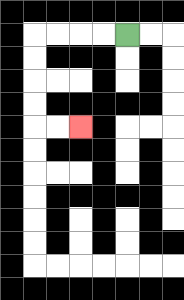{'start': '[5, 1]', 'end': '[3, 5]', 'path_directions': 'L,L,L,L,D,D,D,D,R,R', 'path_coordinates': '[[5, 1], [4, 1], [3, 1], [2, 1], [1, 1], [1, 2], [1, 3], [1, 4], [1, 5], [2, 5], [3, 5]]'}